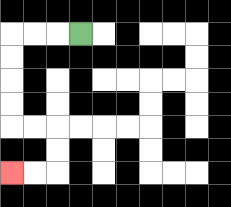{'start': '[3, 1]', 'end': '[0, 7]', 'path_directions': 'L,L,L,D,D,D,D,R,R,D,D,L,L', 'path_coordinates': '[[3, 1], [2, 1], [1, 1], [0, 1], [0, 2], [0, 3], [0, 4], [0, 5], [1, 5], [2, 5], [2, 6], [2, 7], [1, 7], [0, 7]]'}